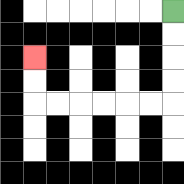{'start': '[7, 0]', 'end': '[1, 2]', 'path_directions': 'D,D,D,D,L,L,L,L,L,L,U,U', 'path_coordinates': '[[7, 0], [7, 1], [7, 2], [7, 3], [7, 4], [6, 4], [5, 4], [4, 4], [3, 4], [2, 4], [1, 4], [1, 3], [1, 2]]'}